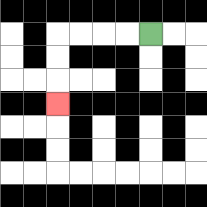{'start': '[6, 1]', 'end': '[2, 4]', 'path_directions': 'L,L,L,L,D,D,D', 'path_coordinates': '[[6, 1], [5, 1], [4, 1], [3, 1], [2, 1], [2, 2], [2, 3], [2, 4]]'}